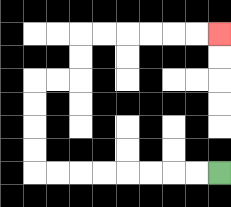{'start': '[9, 7]', 'end': '[9, 1]', 'path_directions': 'L,L,L,L,L,L,L,L,U,U,U,U,R,R,U,U,R,R,R,R,R,R', 'path_coordinates': '[[9, 7], [8, 7], [7, 7], [6, 7], [5, 7], [4, 7], [3, 7], [2, 7], [1, 7], [1, 6], [1, 5], [1, 4], [1, 3], [2, 3], [3, 3], [3, 2], [3, 1], [4, 1], [5, 1], [6, 1], [7, 1], [8, 1], [9, 1]]'}